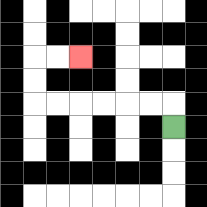{'start': '[7, 5]', 'end': '[3, 2]', 'path_directions': 'U,L,L,L,L,L,L,U,U,R,R', 'path_coordinates': '[[7, 5], [7, 4], [6, 4], [5, 4], [4, 4], [3, 4], [2, 4], [1, 4], [1, 3], [1, 2], [2, 2], [3, 2]]'}